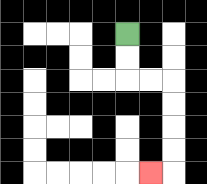{'start': '[5, 1]', 'end': '[6, 7]', 'path_directions': 'D,D,R,R,D,D,D,D,L', 'path_coordinates': '[[5, 1], [5, 2], [5, 3], [6, 3], [7, 3], [7, 4], [7, 5], [7, 6], [7, 7], [6, 7]]'}